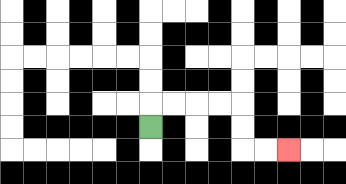{'start': '[6, 5]', 'end': '[12, 6]', 'path_directions': 'U,R,R,R,R,D,D,R,R', 'path_coordinates': '[[6, 5], [6, 4], [7, 4], [8, 4], [9, 4], [10, 4], [10, 5], [10, 6], [11, 6], [12, 6]]'}